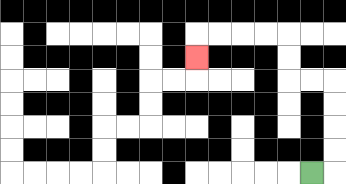{'start': '[13, 7]', 'end': '[8, 2]', 'path_directions': 'R,U,U,U,U,L,L,U,U,L,L,L,L,D', 'path_coordinates': '[[13, 7], [14, 7], [14, 6], [14, 5], [14, 4], [14, 3], [13, 3], [12, 3], [12, 2], [12, 1], [11, 1], [10, 1], [9, 1], [8, 1], [8, 2]]'}